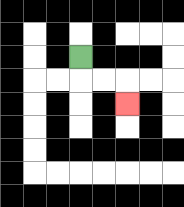{'start': '[3, 2]', 'end': '[5, 4]', 'path_directions': 'D,R,R,D', 'path_coordinates': '[[3, 2], [3, 3], [4, 3], [5, 3], [5, 4]]'}